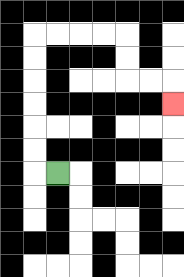{'start': '[2, 7]', 'end': '[7, 4]', 'path_directions': 'L,U,U,U,U,U,U,R,R,R,R,D,D,R,R,D', 'path_coordinates': '[[2, 7], [1, 7], [1, 6], [1, 5], [1, 4], [1, 3], [1, 2], [1, 1], [2, 1], [3, 1], [4, 1], [5, 1], [5, 2], [5, 3], [6, 3], [7, 3], [7, 4]]'}